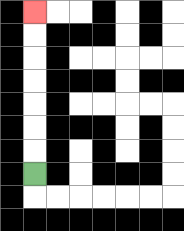{'start': '[1, 7]', 'end': '[1, 0]', 'path_directions': 'U,U,U,U,U,U,U', 'path_coordinates': '[[1, 7], [1, 6], [1, 5], [1, 4], [1, 3], [1, 2], [1, 1], [1, 0]]'}